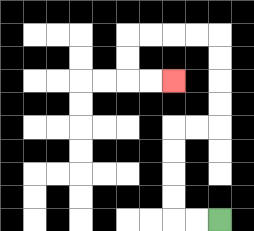{'start': '[9, 9]', 'end': '[7, 3]', 'path_directions': 'L,L,U,U,U,U,R,R,U,U,U,U,L,L,L,L,D,D,R,R', 'path_coordinates': '[[9, 9], [8, 9], [7, 9], [7, 8], [7, 7], [7, 6], [7, 5], [8, 5], [9, 5], [9, 4], [9, 3], [9, 2], [9, 1], [8, 1], [7, 1], [6, 1], [5, 1], [5, 2], [5, 3], [6, 3], [7, 3]]'}